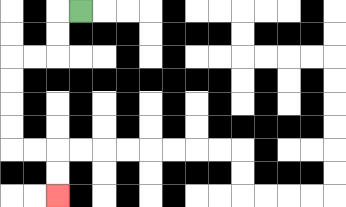{'start': '[3, 0]', 'end': '[2, 8]', 'path_directions': 'L,D,D,L,L,D,D,D,D,R,R,D,D', 'path_coordinates': '[[3, 0], [2, 0], [2, 1], [2, 2], [1, 2], [0, 2], [0, 3], [0, 4], [0, 5], [0, 6], [1, 6], [2, 6], [2, 7], [2, 8]]'}